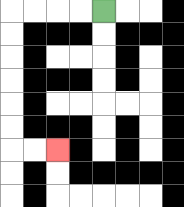{'start': '[4, 0]', 'end': '[2, 6]', 'path_directions': 'L,L,L,L,D,D,D,D,D,D,R,R', 'path_coordinates': '[[4, 0], [3, 0], [2, 0], [1, 0], [0, 0], [0, 1], [0, 2], [0, 3], [0, 4], [0, 5], [0, 6], [1, 6], [2, 6]]'}